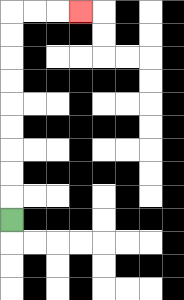{'start': '[0, 9]', 'end': '[3, 0]', 'path_directions': 'U,U,U,U,U,U,U,U,U,R,R,R', 'path_coordinates': '[[0, 9], [0, 8], [0, 7], [0, 6], [0, 5], [0, 4], [0, 3], [0, 2], [0, 1], [0, 0], [1, 0], [2, 0], [3, 0]]'}